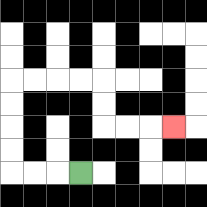{'start': '[3, 7]', 'end': '[7, 5]', 'path_directions': 'L,L,L,U,U,U,U,R,R,R,R,D,D,R,R,R', 'path_coordinates': '[[3, 7], [2, 7], [1, 7], [0, 7], [0, 6], [0, 5], [0, 4], [0, 3], [1, 3], [2, 3], [3, 3], [4, 3], [4, 4], [4, 5], [5, 5], [6, 5], [7, 5]]'}